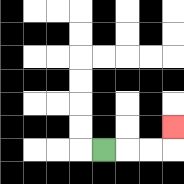{'start': '[4, 6]', 'end': '[7, 5]', 'path_directions': 'R,R,R,U', 'path_coordinates': '[[4, 6], [5, 6], [6, 6], [7, 6], [7, 5]]'}